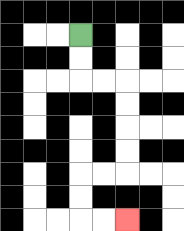{'start': '[3, 1]', 'end': '[5, 9]', 'path_directions': 'D,D,R,R,D,D,D,D,L,L,D,D,R,R', 'path_coordinates': '[[3, 1], [3, 2], [3, 3], [4, 3], [5, 3], [5, 4], [5, 5], [5, 6], [5, 7], [4, 7], [3, 7], [3, 8], [3, 9], [4, 9], [5, 9]]'}